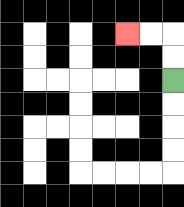{'start': '[7, 3]', 'end': '[5, 1]', 'path_directions': 'U,U,L,L', 'path_coordinates': '[[7, 3], [7, 2], [7, 1], [6, 1], [5, 1]]'}